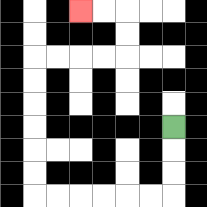{'start': '[7, 5]', 'end': '[3, 0]', 'path_directions': 'D,D,D,L,L,L,L,L,L,U,U,U,U,U,U,R,R,R,R,U,U,L,L', 'path_coordinates': '[[7, 5], [7, 6], [7, 7], [7, 8], [6, 8], [5, 8], [4, 8], [3, 8], [2, 8], [1, 8], [1, 7], [1, 6], [1, 5], [1, 4], [1, 3], [1, 2], [2, 2], [3, 2], [4, 2], [5, 2], [5, 1], [5, 0], [4, 0], [3, 0]]'}